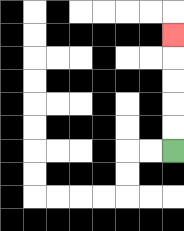{'start': '[7, 6]', 'end': '[7, 1]', 'path_directions': 'U,U,U,U,U', 'path_coordinates': '[[7, 6], [7, 5], [7, 4], [7, 3], [7, 2], [7, 1]]'}